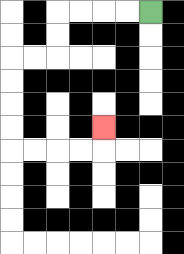{'start': '[6, 0]', 'end': '[4, 5]', 'path_directions': 'L,L,L,L,D,D,L,L,D,D,D,D,R,R,R,R,U', 'path_coordinates': '[[6, 0], [5, 0], [4, 0], [3, 0], [2, 0], [2, 1], [2, 2], [1, 2], [0, 2], [0, 3], [0, 4], [0, 5], [0, 6], [1, 6], [2, 6], [3, 6], [4, 6], [4, 5]]'}